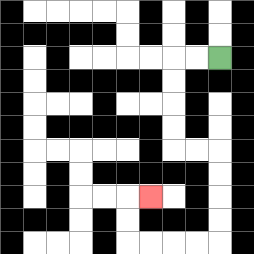{'start': '[9, 2]', 'end': '[6, 8]', 'path_directions': 'L,L,D,D,D,D,R,R,D,D,D,D,L,L,L,L,U,U,R', 'path_coordinates': '[[9, 2], [8, 2], [7, 2], [7, 3], [7, 4], [7, 5], [7, 6], [8, 6], [9, 6], [9, 7], [9, 8], [9, 9], [9, 10], [8, 10], [7, 10], [6, 10], [5, 10], [5, 9], [5, 8], [6, 8]]'}